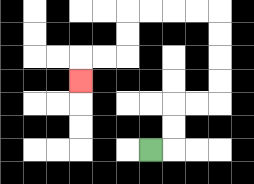{'start': '[6, 6]', 'end': '[3, 3]', 'path_directions': 'R,U,U,R,R,U,U,U,U,L,L,L,L,D,D,L,L,D', 'path_coordinates': '[[6, 6], [7, 6], [7, 5], [7, 4], [8, 4], [9, 4], [9, 3], [9, 2], [9, 1], [9, 0], [8, 0], [7, 0], [6, 0], [5, 0], [5, 1], [5, 2], [4, 2], [3, 2], [3, 3]]'}